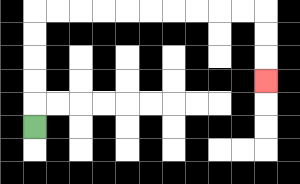{'start': '[1, 5]', 'end': '[11, 3]', 'path_directions': 'U,U,U,U,U,R,R,R,R,R,R,R,R,R,R,D,D,D', 'path_coordinates': '[[1, 5], [1, 4], [1, 3], [1, 2], [1, 1], [1, 0], [2, 0], [3, 0], [4, 0], [5, 0], [6, 0], [7, 0], [8, 0], [9, 0], [10, 0], [11, 0], [11, 1], [11, 2], [11, 3]]'}